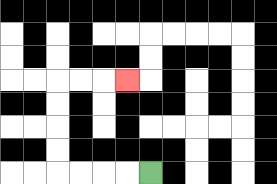{'start': '[6, 7]', 'end': '[5, 3]', 'path_directions': 'L,L,L,L,U,U,U,U,R,R,R', 'path_coordinates': '[[6, 7], [5, 7], [4, 7], [3, 7], [2, 7], [2, 6], [2, 5], [2, 4], [2, 3], [3, 3], [4, 3], [5, 3]]'}